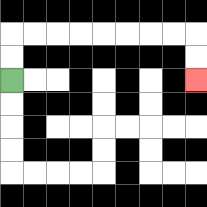{'start': '[0, 3]', 'end': '[8, 3]', 'path_directions': 'U,U,R,R,R,R,R,R,R,R,D,D', 'path_coordinates': '[[0, 3], [0, 2], [0, 1], [1, 1], [2, 1], [3, 1], [4, 1], [5, 1], [6, 1], [7, 1], [8, 1], [8, 2], [8, 3]]'}